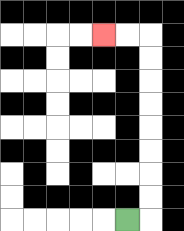{'start': '[5, 9]', 'end': '[4, 1]', 'path_directions': 'R,U,U,U,U,U,U,U,U,L,L', 'path_coordinates': '[[5, 9], [6, 9], [6, 8], [6, 7], [6, 6], [6, 5], [6, 4], [6, 3], [6, 2], [6, 1], [5, 1], [4, 1]]'}